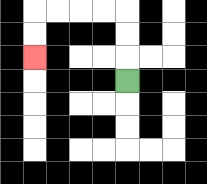{'start': '[5, 3]', 'end': '[1, 2]', 'path_directions': 'U,U,U,L,L,L,L,D,D', 'path_coordinates': '[[5, 3], [5, 2], [5, 1], [5, 0], [4, 0], [3, 0], [2, 0], [1, 0], [1, 1], [1, 2]]'}